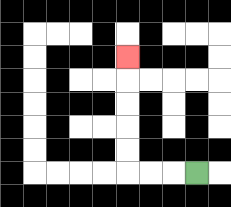{'start': '[8, 7]', 'end': '[5, 2]', 'path_directions': 'L,L,L,U,U,U,U,U', 'path_coordinates': '[[8, 7], [7, 7], [6, 7], [5, 7], [5, 6], [5, 5], [5, 4], [5, 3], [5, 2]]'}